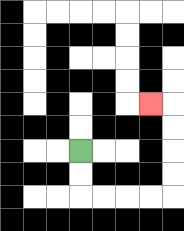{'start': '[3, 6]', 'end': '[6, 4]', 'path_directions': 'D,D,R,R,R,R,U,U,U,U,L', 'path_coordinates': '[[3, 6], [3, 7], [3, 8], [4, 8], [5, 8], [6, 8], [7, 8], [7, 7], [7, 6], [7, 5], [7, 4], [6, 4]]'}